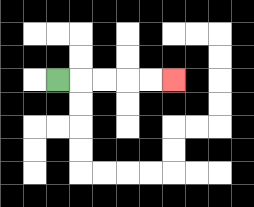{'start': '[2, 3]', 'end': '[7, 3]', 'path_directions': 'R,R,R,R,R', 'path_coordinates': '[[2, 3], [3, 3], [4, 3], [5, 3], [6, 3], [7, 3]]'}